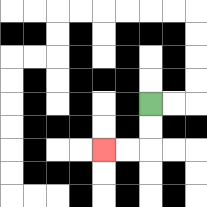{'start': '[6, 4]', 'end': '[4, 6]', 'path_directions': 'D,D,L,L', 'path_coordinates': '[[6, 4], [6, 5], [6, 6], [5, 6], [4, 6]]'}